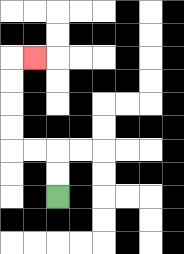{'start': '[2, 8]', 'end': '[1, 2]', 'path_directions': 'U,U,L,L,U,U,U,U,R', 'path_coordinates': '[[2, 8], [2, 7], [2, 6], [1, 6], [0, 6], [0, 5], [0, 4], [0, 3], [0, 2], [1, 2]]'}